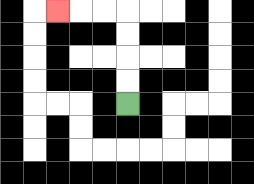{'start': '[5, 4]', 'end': '[2, 0]', 'path_directions': 'U,U,U,U,L,L,L', 'path_coordinates': '[[5, 4], [5, 3], [5, 2], [5, 1], [5, 0], [4, 0], [3, 0], [2, 0]]'}